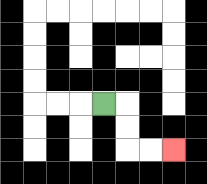{'start': '[4, 4]', 'end': '[7, 6]', 'path_directions': 'R,D,D,R,R', 'path_coordinates': '[[4, 4], [5, 4], [5, 5], [5, 6], [6, 6], [7, 6]]'}